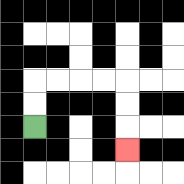{'start': '[1, 5]', 'end': '[5, 6]', 'path_directions': 'U,U,R,R,R,R,D,D,D', 'path_coordinates': '[[1, 5], [1, 4], [1, 3], [2, 3], [3, 3], [4, 3], [5, 3], [5, 4], [5, 5], [5, 6]]'}